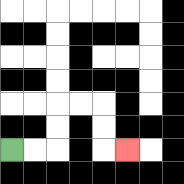{'start': '[0, 6]', 'end': '[5, 6]', 'path_directions': 'R,R,U,U,R,R,D,D,R', 'path_coordinates': '[[0, 6], [1, 6], [2, 6], [2, 5], [2, 4], [3, 4], [4, 4], [4, 5], [4, 6], [5, 6]]'}